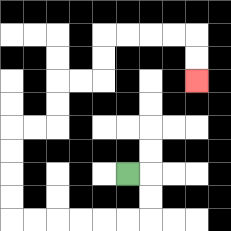{'start': '[5, 7]', 'end': '[8, 3]', 'path_directions': 'R,D,D,L,L,L,L,L,L,U,U,U,U,R,R,U,U,R,R,U,U,R,R,R,R,D,D', 'path_coordinates': '[[5, 7], [6, 7], [6, 8], [6, 9], [5, 9], [4, 9], [3, 9], [2, 9], [1, 9], [0, 9], [0, 8], [0, 7], [0, 6], [0, 5], [1, 5], [2, 5], [2, 4], [2, 3], [3, 3], [4, 3], [4, 2], [4, 1], [5, 1], [6, 1], [7, 1], [8, 1], [8, 2], [8, 3]]'}